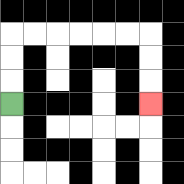{'start': '[0, 4]', 'end': '[6, 4]', 'path_directions': 'U,U,U,R,R,R,R,R,R,D,D,D', 'path_coordinates': '[[0, 4], [0, 3], [0, 2], [0, 1], [1, 1], [2, 1], [3, 1], [4, 1], [5, 1], [6, 1], [6, 2], [6, 3], [6, 4]]'}